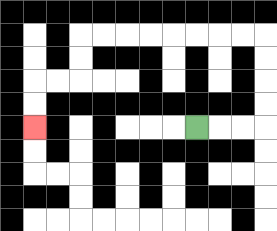{'start': '[8, 5]', 'end': '[1, 5]', 'path_directions': 'R,R,R,U,U,U,U,L,L,L,L,L,L,L,L,D,D,L,L,D,D', 'path_coordinates': '[[8, 5], [9, 5], [10, 5], [11, 5], [11, 4], [11, 3], [11, 2], [11, 1], [10, 1], [9, 1], [8, 1], [7, 1], [6, 1], [5, 1], [4, 1], [3, 1], [3, 2], [3, 3], [2, 3], [1, 3], [1, 4], [1, 5]]'}